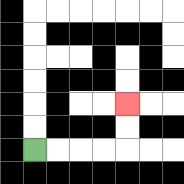{'start': '[1, 6]', 'end': '[5, 4]', 'path_directions': 'R,R,R,R,U,U', 'path_coordinates': '[[1, 6], [2, 6], [3, 6], [4, 6], [5, 6], [5, 5], [5, 4]]'}